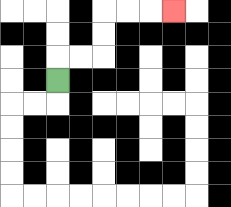{'start': '[2, 3]', 'end': '[7, 0]', 'path_directions': 'U,R,R,U,U,R,R,R', 'path_coordinates': '[[2, 3], [2, 2], [3, 2], [4, 2], [4, 1], [4, 0], [5, 0], [6, 0], [7, 0]]'}